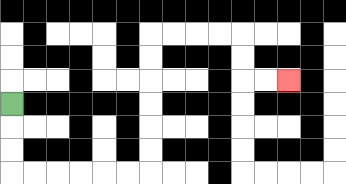{'start': '[0, 4]', 'end': '[12, 3]', 'path_directions': 'D,D,D,R,R,R,R,R,R,U,U,U,U,U,U,R,R,R,R,D,D,R,R', 'path_coordinates': '[[0, 4], [0, 5], [0, 6], [0, 7], [1, 7], [2, 7], [3, 7], [4, 7], [5, 7], [6, 7], [6, 6], [6, 5], [6, 4], [6, 3], [6, 2], [6, 1], [7, 1], [8, 1], [9, 1], [10, 1], [10, 2], [10, 3], [11, 3], [12, 3]]'}